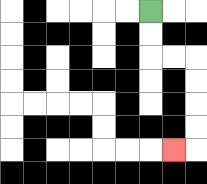{'start': '[6, 0]', 'end': '[7, 6]', 'path_directions': 'D,D,R,R,D,D,D,D,L', 'path_coordinates': '[[6, 0], [6, 1], [6, 2], [7, 2], [8, 2], [8, 3], [8, 4], [8, 5], [8, 6], [7, 6]]'}